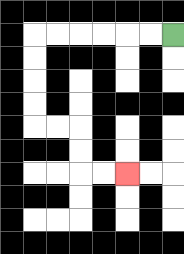{'start': '[7, 1]', 'end': '[5, 7]', 'path_directions': 'L,L,L,L,L,L,D,D,D,D,R,R,D,D,R,R', 'path_coordinates': '[[7, 1], [6, 1], [5, 1], [4, 1], [3, 1], [2, 1], [1, 1], [1, 2], [1, 3], [1, 4], [1, 5], [2, 5], [3, 5], [3, 6], [3, 7], [4, 7], [5, 7]]'}